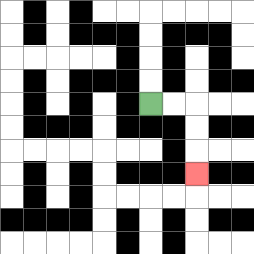{'start': '[6, 4]', 'end': '[8, 7]', 'path_directions': 'R,R,D,D,D', 'path_coordinates': '[[6, 4], [7, 4], [8, 4], [8, 5], [8, 6], [8, 7]]'}